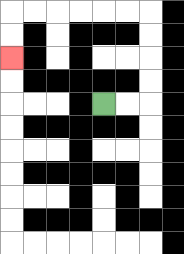{'start': '[4, 4]', 'end': '[0, 2]', 'path_directions': 'R,R,U,U,U,U,L,L,L,L,L,L,D,D', 'path_coordinates': '[[4, 4], [5, 4], [6, 4], [6, 3], [6, 2], [6, 1], [6, 0], [5, 0], [4, 0], [3, 0], [2, 0], [1, 0], [0, 0], [0, 1], [0, 2]]'}